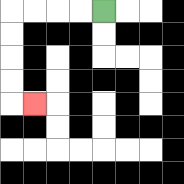{'start': '[4, 0]', 'end': '[1, 4]', 'path_directions': 'L,L,L,L,D,D,D,D,R', 'path_coordinates': '[[4, 0], [3, 0], [2, 0], [1, 0], [0, 0], [0, 1], [0, 2], [0, 3], [0, 4], [1, 4]]'}